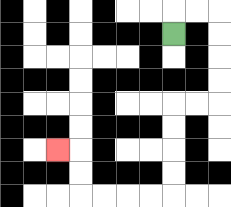{'start': '[7, 1]', 'end': '[2, 6]', 'path_directions': 'U,R,R,D,D,D,D,L,L,D,D,D,D,L,L,L,L,U,U,L', 'path_coordinates': '[[7, 1], [7, 0], [8, 0], [9, 0], [9, 1], [9, 2], [9, 3], [9, 4], [8, 4], [7, 4], [7, 5], [7, 6], [7, 7], [7, 8], [6, 8], [5, 8], [4, 8], [3, 8], [3, 7], [3, 6], [2, 6]]'}